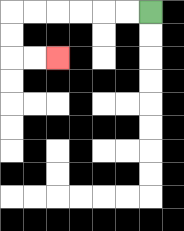{'start': '[6, 0]', 'end': '[2, 2]', 'path_directions': 'L,L,L,L,L,L,D,D,R,R', 'path_coordinates': '[[6, 0], [5, 0], [4, 0], [3, 0], [2, 0], [1, 0], [0, 0], [0, 1], [0, 2], [1, 2], [2, 2]]'}